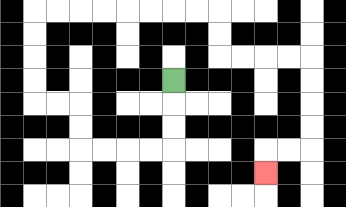{'start': '[7, 3]', 'end': '[11, 7]', 'path_directions': 'D,D,D,L,L,L,L,U,U,L,L,U,U,U,U,R,R,R,R,R,R,R,R,D,D,R,R,R,R,D,D,D,D,L,L,D', 'path_coordinates': '[[7, 3], [7, 4], [7, 5], [7, 6], [6, 6], [5, 6], [4, 6], [3, 6], [3, 5], [3, 4], [2, 4], [1, 4], [1, 3], [1, 2], [1, 1], [1, 0], [2, 0], [3, 0], [4, 0], [5, 0], [6, 0], [7, 0], [8, 0], [9, 0], [9, 1], [9, 2], [10, 2], [11, 2], [12, 2], [13, 2], [13, 3], [13, 4], [13, 5], [13, 6], [12, 6], [11, 6], [11, 7]]'}